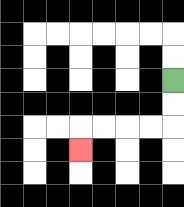{'start': '[7, 3]', 'end': '[3, 6]', 'path_directions': 'D,D,L,L,L,L,D', 'path_coordinates': '[[7, 3], [7, 4], [7, 5], [6, 5], [5, 5], [4, 5], [3, 5], [3, 6]]'}